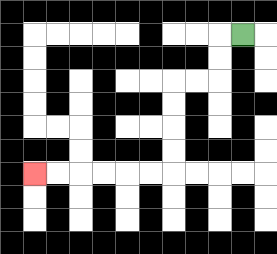{'start': '[10, 1]', 'end': '[1, 7]', 'path_directions': 'L,D,D,L,L,D,D,D,D,L,L,L,L,L,L', 'path_coordinates': '[[10, 1], [9, 1], [9, 2], [9, 3], [8, 3], [7, 3], [7, 4], [7, 5], [7, 6], [7, 7], [6, 7], [5, 7], [4, 7], [3, 7], [2, 7], [1, 7]]'}